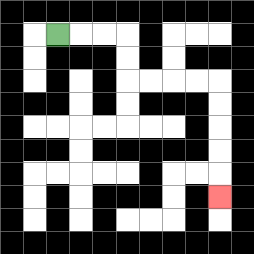{'start': '[2, 1]', 'end': '[9, 8]', 'path_directions': 'R,R,R,D,D,R,R,R,R,D,D,D,D,D', 'path_coordinates': '[[2, 1], [3, 1], [4, 1], [5, 1], [5, 2], [5, 3], [6, 3], [7, 3], [8, 3], [9, 3], [9, 4], [9, 5], [9, 6], [9, 7], [9, 8]]'}